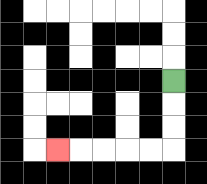{'start': '[7, 3]', 'end': '[2, 6]', 'path_directions': 'D,D,D,L,L,L,L,L', 'path_coordinates': '[[7, 3], [7, 4], [7, 5], [7, 6], [6, 6], [5, 6], [4, 6], [3, 6], [2, 6]]'}